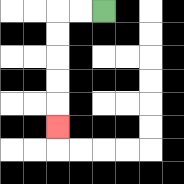{'start': '[4, 0]', 'end': '[2, 5]', 'path_directions': 'L,L,D,D,D,D,D', 'path_coordinates': '[[4, 0], [3, 0], [2, 0], [2, 1], [2, 2], [2, 3], [2, 4], [2, 5]]'}